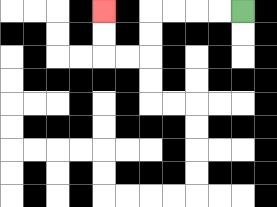{'start': '[10, 0]', 'end': '[4, 0]', 'path_directions': 'L,L,L,L,D,D,L,L,U,U', 'path_coordinates': '[[10, 0], [9, 0], [8, 0], [7, 0], [6, 0], [6, 1], [6, 2], [5, 2], [4, 2], [4, 1], [4, 0]]'}